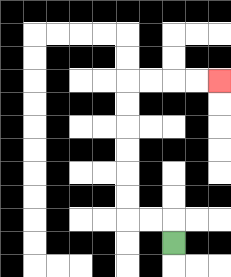{'start': '[7, 10]', 'end': '[9, 3]', 'path_directions': 'U,L,L,U,U,U,U,U,U,R,R,R,R', 'path_coordinates': '[[7, 10], [7, 9], [6, 9], [5, 9], [5, 8], [5, 7], [5, 6], [5, 5], [5, 4], [5, 3], [6, 3], [7, 3], [8, 3], [9, 3]]'}